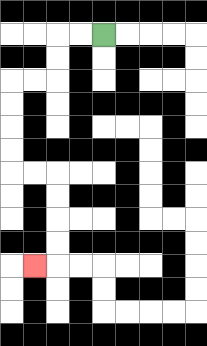{'start': '[4, 1]', 'end': '[1, 11]', 'path_directions': 'L,L,D,D,L,L,D,D,D,D,R,R,D,D,D,D,L', 'path_coordinates': '[[4, 1], [3, 1], [2, 1], [2, 2], [2, 3], [1, 3], [0, 3], [0, 4], [0, 5], [0, 6], [0, 7], [1, 7], [2, 7], [2, 8], [2, 9], [2, 10], [2, 11], [1, 11]]'}